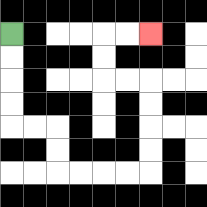{'start': '[0, 1]', 'end': '[6, 1]', 'path_directions': 'D,D,D,D,R,R,D,D,R,R,R,R,U,U,U,U,L,L,U,U,R,R', 'path_coordinates': '[[0, 1], [0, 2], [0, 3], [0, 4], [0, 5], [1, 5], [2, 5], [2, 6], [2, 7], [3, 7], [4, 7], [5, 7], [6, 7], [6, 6], [6, 5], [6, 4], [6, 3], [5, 3], [4, 3], [4, 2], [4, 1], [5, 1], [6, 1]]'}